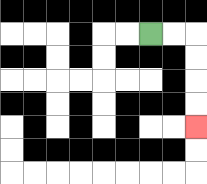{'start': '[6, 1]', 'end': '[8, 5]', 'path_directions': 'R,R,D,D,D,D', 'path_coordinates': '[[6, 1], [7, 1], [8, 1], [8, 2], [8, 3], [8, 4], [8, 5]]'}